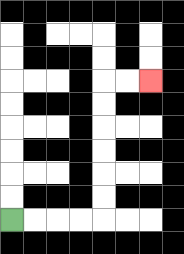{'start': '[0, 9]', 'end': '[6, 3]', 'path_directions': 'R,R,R,R,U,U,U,U,U,U,R,R', 'path_coordinates': '[[0, 9], [1, 9], [2, 9], [3, 9], [4, 9], [4, 8], [4, 7], [4, 6], [4, 5], [4, 4], [4, 3], [5, 3], [6, 3]]'}